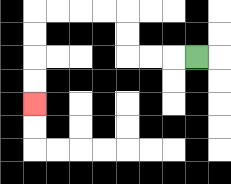{'start': '[8, 2]', 'end': '[1, 4]', 'path_directions': 'L,L,L,U,U,L,L,L,L,D,D,D,D', 'path_coordinates': '[[8, 2], [7, 2], [6, 2], [5, 2], [5, 1], [5, 0], [4, 0], [3, 0], [2, 0], [1, 0], [1, 1], [1, 2], [1, 3], [1, 4]]'}